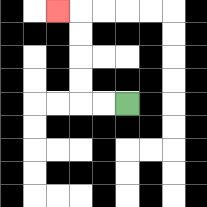{'start': '[5, 4]', 'end': '[2, 0]', 'path_directions': 'L,L,U,U,U,U,L', 'path_coordinates': '[[5, 4], [4, 4], [3, 4], [3, 3], [3, 2], [3, 1], [3, 0], [2, 0]]'}